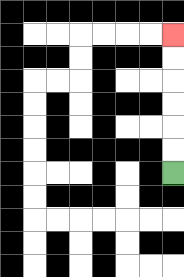{'start': '[7, 7]', 'end': '[7, 1]', 'path_directions': 'U,U,U,U,U,U', 'path_coordinates': '[[7, 7], [7, 6], [7, 5], [7, 4], [7, 3], [7, 2], [7, 1]]'}